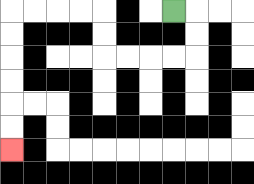{'start': '[7, 0]', 'end': '[0, 6]', 'path_directions': 'R,D,D,L,L,L,L,U,U,L,L,L,L,D,D,D,D,D,D', 'path_coordinates': '[[7, 0], [8, 0], [8, 1], [8, 2], [7, 2], [6, 2], [5, 2], [4, 2], [4, 1], [4, 0], [3, 0], [2, 0], [1, 0], [0, 0], [0, 1], [0, 2], [0, 3], [0, 4], [0, 5], [0, 6]]'}